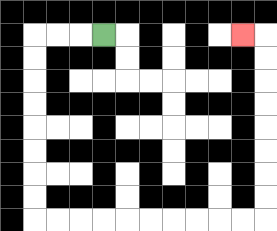{'start': '[4, 1]', 'end': '[10, 1]', 'path_directions': 'L,L,L,D,D,D,D,D,D,D,D,R,R,R,R,R,R,R,R,R,R,U,U,U,U,U,U,U,U,L', 'path_coordinates': '[[4, 1], [3, 1], [2, 1], [1, 1], [1, 2], [1, 3], [1, 4], [1, 5], [1, 6], [1, 7], [1, 8], [1, 9], [2, 9], [3, 9], [4, 9], [5, 9], [6, 9], [7, 9], [8, 9], [9, 9], [10, 9], [11, 9], [11, 8], [11, 7], [11, 6], [11, 5], [11, 4], [11, 3], [11, 2], [11, 1], [10, 1]]'}